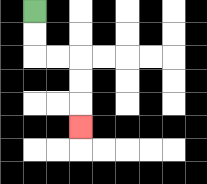{'start': '[1, 0]', 'end': '[3, 5]', 'path_directions': 'D,D,R,R,D,D,D', 'path_coordinates': '[[1, 0], [1, 1], [1, 2], [2, 2], [3, 2], [3, 3], [3, 4], [3, 5]]'}